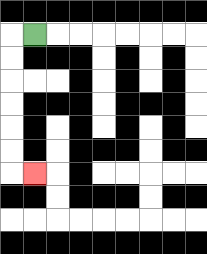{'start': '[1, 1]', 'end': '[1, 7]', 'path_directions': 'L,D,D,D,D,D,D,R', 'path_coordinates': '[[1, 1], [0, 1], [0, 2], [0, 3], [0, 4], [0, 5], [0, 6], [0, 7], [1, 7]]'}